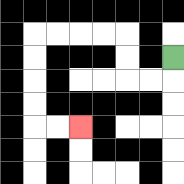{'start': '[7, 2]', 'end': '[3, 5]', 'path_directions': 'D,L,L,U,U,L,L,L,L,D,D,D,D,R,R', 'path_coordinates': '[[7, 2], [7, 3], [6, 3], [5, 3], [5, 2], [5, 1], [4, 1], [3, 1], [2, 1], [1, 1], [1, 2], [1, 3], [1, 4], [1, 5], [2, 5], [3, 5]]'}